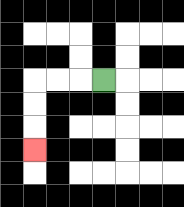{'start': '[4, 3]', 'end': '[1, 6]', 'path_directions': 'L,L,L,D,D,D', 'path_coordinates': '[[4, 3], [3, 3], [2, 3], [1, 3], [1, 4], [1, 5], [1, 6]]'}